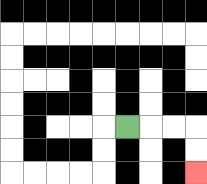{'start': '[5, 5]', 'end': '[8, 7]', 'path_directions': 'R,R,R,D,D', 'path_coordinates': '[[5, 5], [6, 5], [7, 5], [8, 5], [8, 6], [8, 7]]'}